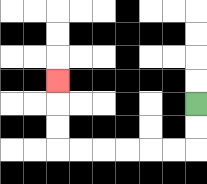{'start': '[8, 4]', 'end': '[2, 3]', 'path_directions': 'D,D,L,L,L,L,L,L,U,U,U', 'path_coordinates': '[[8, 4], [8, 5], [8, 6], [7, 6], [6, 6], [5, 6], [4, 6], [3, 6], [2, 6], [2, 5], [2, 4], [2, 3]]'}